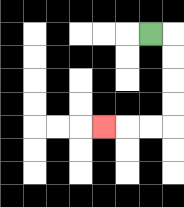{'start': '[6, 1]', 'end': '[4, 5]', 'path_directions': 'R,D,D,D,D,L,L,L', 'path_coordinates': '[[6, 1], [7, 1], [7, 2], [7, 3], [7, 4], [7, 5], [6, 5], [5, 5], [4, 5]]'}